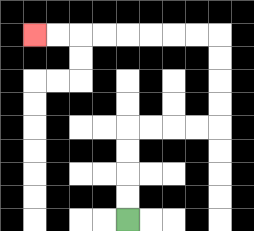{'start': '[5, 9]', 'end': '[1, 1]', 'path_directions': 'U,U,U,U,R,R,R,R,U,U,U,U,L,L,L,L,L,L,L,L', 'path_coordinates': '[[5, 9], [5, 8], [5, 7], [5, 6], [5, 5], [6, 5], [7, 5], [8, 5], [9, 5], [9, 4], [9, 3], [9, 2], [9, 1], [8, 1], [7, 1], [6, 1], [5, 1], [4, 1], [3, 1], [2, 1], [1, 1]]'}